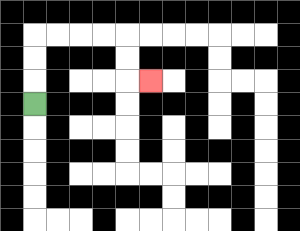{'start': '[1, 4]', 'end': '[6, 3]', 'path_directions': 'U,U,U,R,R,R,R,D,D,R', 'path_coordinates': '[[1, 4], [1, 3], [1, 2], [1, 1], [2, 1], [3, 1], [4, 1], [5, 1], [5, 2], [5, 3], [6, 3]]'}